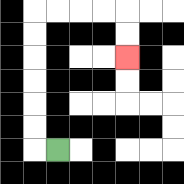{'start': '[2, 6]', 'end': '[5, 2]', 'path_directions': 'L,U,U,U,U,U,U,R,R,R,R,D,D', 'path_coordinates': '[[2, 6], [1, 6], [1, 5], [1, 4], [1, 3], [1, 2], [1, 1], [1, 0], [2, 0], [3, 0], [4, 0], [5, 0], [5, 1], [5, 2]]'}